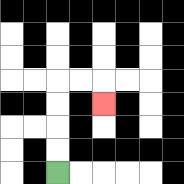{'start': '[2, 7]', 'end': '[4, 4]', 'path_directions': 'U,U,U,U,R,R,D', 'path_coordinates': '[[2, 7], [2, 6], [2, 5], [2, 4], [2, 3], [3, 3], [4, 3], [4, 4]]'}